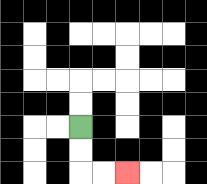{'start': '[3, 5]', 'end': '[5, 7]', 'path_directions': 'D,D,R,R', 'path_coordinates': '[[3, 5], [3, 6], [3, 7], [4, 7], [5, 7]]'}